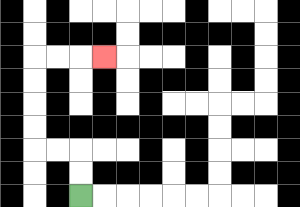{'start': '[3, 8]', 'end': '[4, 2]', 'path_directions': 'U,U,L,L,U,U,U,U,R,R,R', 'path_coordinates': '[[3, 8], [3, 7], [3, 6], [2, 6], [1, 6], [1, 5], [1, 4], [1, 3], [1, 2], [2, 2], [3, 2], [4, 2]]'}